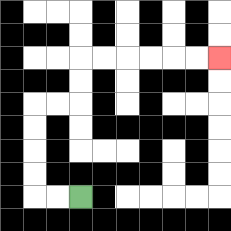{'start': '[3, 8]', 'end': '[9, 2]', 'path_directions': 'L,L,U,U,U,U,R,R,U,U,R,R,R,R,R,R', 'path_coordinates': '[[3, 8], [2, 8], [1, 8], [1, 7], [1, 6], [1, 5], [1, 4], [2, 4], [3, 4], [3, 3], [3, 2], [4, 2], [5, 2], [6, 2], [7, 2], [8, 2], [9, 2]]'}